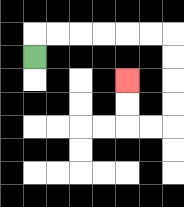{'start': '[1, 2]', 'end': '[5, 3]', 'path_directions': 'U,R,R,R,R,R,R,D,D,D,D,L,L,U,U', 'path_coordinates': '[[1, 2], [1, 1], [2, 1], [3, 1], [4, 1], [5, 1], [6, 1], [7, 1], [7, 2], [7, 3], [7, 4], [7, 5], [6, 5], [5, 5], [5, 4], [5, 3]]'}